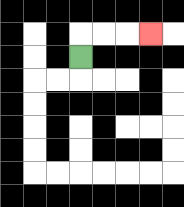{'start': '[3, 2]', 'end': '[6, 1]', 'path_directions': 'U,R,R,R', 'path_coordinates': '[[3, 2], [3, 1], [4, 1], [5, 1], [6, 1]]'}